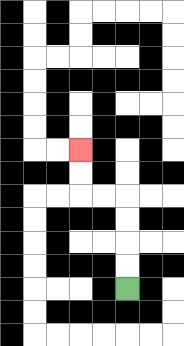{'start': '[5, 12]', 'end': '[3, 6]', 'path_directions': 'U,U,U,U,L,L,U,U', 'path_coordinates': '[[5, 12], [5, 11], [5, 10], [5, 9], [5, 8], [4, 8], [3, 8], [3, 7], [3, 6]]'}